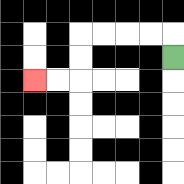{'start': '[7, 2]', 'end': '[1, 3]', 'path_directions': 'U,L,L,L,L,D,D,L,L', 'path_coordinates': '[[7, 2], [7, 1], [6, 1], [5, 1], [4, 1], [3, 1], [3, 2], [3, 3], [2, 3], [1, 3]]'}